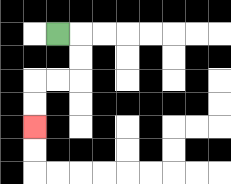{'start': '[2, 1]', 'end': '[1, 5]', 'path_directions': 'R,D,D,L,L,D,D', 'path_coordinates': '[[2, 1], [3, 1], [3, 2], [3, 3], [2, 3], [1, 3], [1, 4], [1, 5]]'}